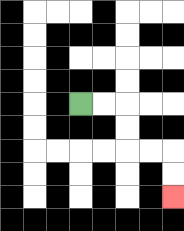{'start': '[3, 4]', 'end': '[7, 8]', 'path_directions': 'R,R,D,D,R,R,D,D', 'path_coordinates': '[[3, 4], [4, 4], [5, 4], [5, 5], [5, 6], [6, 6], [7, 6], [7, 7], [7, 8]]'}